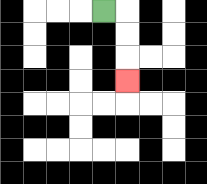{'start': '[4, 0]', 'end': '[5, 3]', 'path_directions': 'R,D,D,D', 'path_coordinates': '[[4, 0], [5, 0], [5, 1], [5, 2], [5, 3]]'}